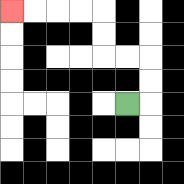{'start': '[5, 4]', 'end': '[0, 0]', 'path_directions': 'R,U,U,L,L,U,U,L,L,L,L', 'path_coordinates': '[[5, 4], [6, 4], [6, 3], [6, 2], [5, 2], [4, 2], [4, 1], [4, 0], [3, 0], [2, 0], [1, 0], [0, 0]]'}